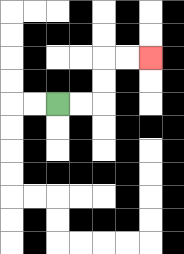{'start': '[2, 4]', 'end': '[6, 2]', 'path_directions': 'R,R,U,U,R,R', 'path_coordinates': '[[2, 4], [3, 4], [4, 4], [4, 3], [4, 2], [5, 2], [6, 2]]'}